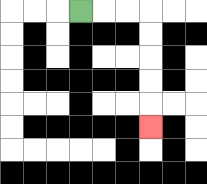{'start': '[3, 0]', 'end': '[6, 5]', 'path_directions': 'R,R,R,D,D,D,D,D', 'path_coordinates': '[[3, 0], [4, 0], [5, 0], [6, 0], [6, 1], [6, 2], [6, 3], [6, 4], [6, 5]]'}